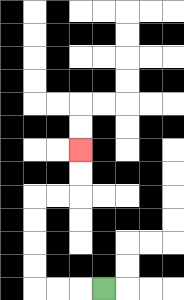{'start': '[4, 12]', 'end': '[3, 6]', 'path_directions': 'L,L,L,U,U,U,U,R,R,U,U', 'path_coordinates': '[[4, 12], [3, 12], [2, 12], [1, 12], [1, 11], [1, 10], [1, 9], [1, 8], [2, 8], [3, 8], [3, 7], [3, 6]]'}